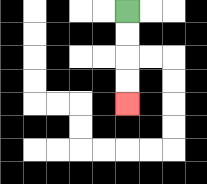{'start': '[5, 0]', 'end': '[5, 4]', 'path_directions': 'D,D,D,D', 'path_coordinates': '[[5, 0], [5, 1], [5, 2], [5, 3], [5, 4]]'}